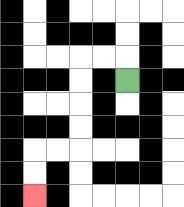{'start': '[5, 3]', 'end': '[1, 8]', 'path_directions': 'U,L,L,D,D,D,D,L,L,D,D', 'path_coordinates': '[[5, 3], [5, 2], [4, 2], [3, 2], [3, 3], [3, 4], [3, 5], [3, 6], [2, 6], [1, 6], [1, 7], [1, 8]]'}